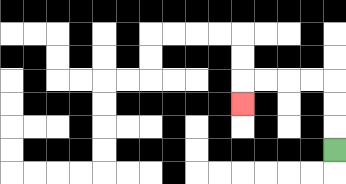{'start': '[14, 6]', 'end': '[10, 4]', 'path_directions': 'U,U,U,L,L,L,L,D', 'path_coordinates': '[[14, 6], [14, 5], [14, 4], [14, 3], [13, 3], [12, 3], [11, 3], [10, 3], [10, 4]]'}